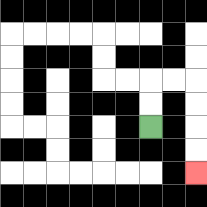{'start': '[6, 5]', 'end': '[8, 7]', 'path_directions': 'U,U,R,R,D,D,D,D', 'path_coordinates': '[[6, 5], [6, 4], [6, 3], [7, 3], [8, 3], [8, 4], [8, 5], [8, 6], [8, 7]]'}